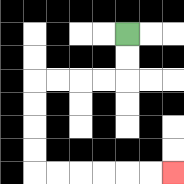{'start': '[5, 1]', 'end': '[7, 7]', 'path_directions': 'D,D,L,L,L,L,D,D,D,D,R,R,R,R,R,R', 'path_coordinates': '[[5, 1], [5, 2], [5, 3], [4, 3], [3, 3], [2, 3], [1, 3], [1, 4], [1, 5], [1, 6], [1, 7], [2, 7], [3, 7], [4, 7], [5, 7], [6, 7], [7, 7]]'}